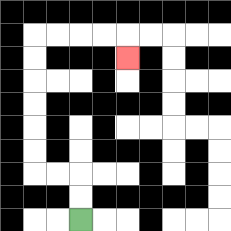{'start': '[3, 9]', 'end': '[5, 2]', 'path_directions': 'U,U,L,L,U,U,U,U,U,U,R,R,R,R,D', 'path_coordinates': '[[3, 9], [3, 8], [3, 7], [2, 7], [1, 7], [1, 6], [1, 5], [1, 4], [1, 3], [1, 2], [1, 1], [2, 1], [3, 1], [4, 1], [5, 1], [5, 2]]'}